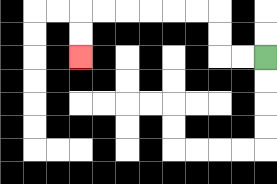{'start': '[11, 2]', 'end': '[3, 2]', 'path_directions': 'L,L,U,U,L,L,L,L,L,L,D,D', 'path_coordinates': '[[11, 2], [10, 2], [9, 2], [9, 1], [9, 0], [8, 0], [7, 0], [6, 0], [5, 0], [4, 0], [3, 0], [3, 1], [3, 2]]'}